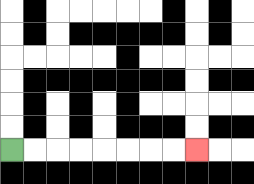{'start': '[0, 6]', 'end': '[8, 6]', 'path_directions': 'R,R,R,R,R,R,R,R', 'path_coordinates': '[[0, 6], [1, 6], [2, 6], [3, 6], [4, 6], [5, 6], [6, 6], [7, 6], [8, 6]]'}